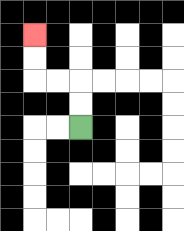{'start': '[3, 5]', 'end': '[1, 1]', 'path_directions': 'U,U,L,L,U,U', 'path_coordinates': '[[3, 5], [3, 4], [3, 3], [2, 3], [1, 3], [1, 2], [1, 1]]'}